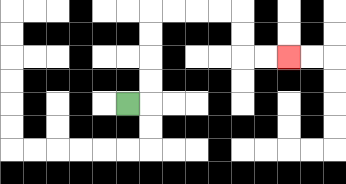{'start': '[5, 4]', 'end': '[12, 2]', 'path_directions': 'R,U,U,U,U,R,R,R,R,D,D,R,R', 'path_coordinates': '[[5, 4], [6, 4], [6, 3], [6, 2], [6, 1], [6, 0], [7, 0], [8, 0], [9, 0], [10, 0], [10, 1], [10, 2], [11, 2], [12, 2]]'}